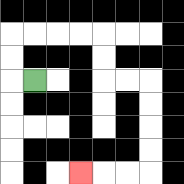{'start': '[1, 3]', 'end': '[3, 7]', 'path_directions': 'L,U,U,R,R,R,R,D,D,R,R,D,D,D,D,L,L,L', 'path_coordinates': '[[1, 3], [0, 3], [0, 2], [0, 1], [1, 1], [2, 1], [3, 1], [4, 1], [4, 2], [4, 3], [5, 3], [6, 3], [6, 4], [6, 5], [6, 6], [6, 7], [5, 7], [4, 7], [3, 7]]'}